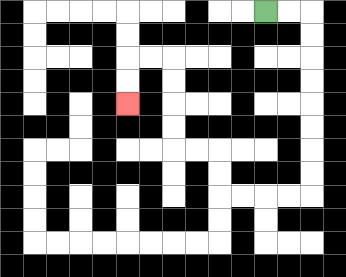{'start': '[11, 0]', 'end': '[5, 4]', 'path_directions': 'R,R,D,D,D,D,D,D,D,D,L,L,L,L,U,U,L,L,U,U,U,U,L,L,D,D', 'path_coordinates': '[[11, 0], [12, 0], [13, 0], [13, 1], [13, 2], [13, 3], [13, 4], [13, 5], [13, 6], [13, 7], [13, 8], [12, 8], [11, 8], [10, 8], [9, 8], [9, 7], [9, 6], [8, 6], [7, 6], [7, 5], [7, 4], [7, 3], [7, 2], [6, 2], [5, 2], [5, 3], [5, 4]]'}